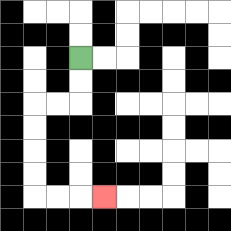{'start': '[3, 2]', 'end': '[4, 8]', 'path_directions': 'D,D,L,L,D,D,D,D,R,R,R', 'path_coordinates': '[[3, 2], [3, 3], [3, 4], [2, 4], [1, 4], [1, 5], [1, 6], [1, 7], [1, 8], [2, 8], [3, 8], [4, 8]]'}